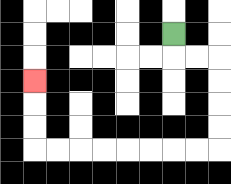{'start': '[7, 1]', 'end': '[1, 3]', 'path_directions': 'D,R,R,D,D,D,D,L,L,L,L,L,L,L,L,U,U,U', 'path_coordinates': '[[7, 1], [7, 2], [8, 2], [9, 2], [9, 3], [9, 4], [9, 5], [9, 6], [8, 6], [7, 6], [6, 6], [5, 6], [4, 6], [3, 6], [2, 6], [1, 6], [1, 5], [1, 4], [1, 3]]'}